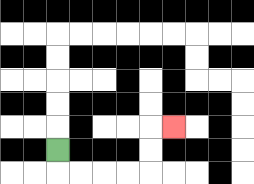{'start': '[2, 6]', 'end': '[7, 5]', 'path_directions': 'D,R,R,R,R,U,U,R', 'path_coordinates': '[[2, 6], [2, 7], [3, 7], [4, 7], [5, 7], [6, 7], [6, 6], [6, 5], [7, 5]]'}